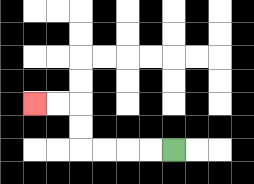{'start': '[7, 6]', 'end': '[1, 4]', 'path_directions': 'L,L,L,L,U,U,L,L', 'path_coordinates': '[[7, 6], [6, 6], [5, 6], [4, 6], [3, 6], [3, 5], [3, 4], [2, 4], [1, 4]]'}